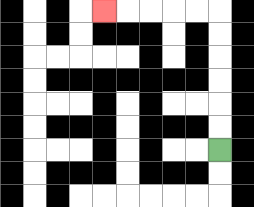{'start': '[9, 6]', 'end': '[4, 0]', 'path_directions': 'U,U,U,U,U,U,L,L,L,L,L', 'path_coordinates': '[[9, 6], [9, 5], [9, 4], [9, 3], [9, 2], [9, 1], [9, 0], [8, 0], [7, 0], [6, 0], [5, 0], [4, 0]]'}